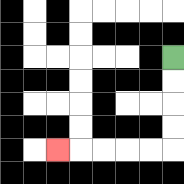{'start': '[7, 2]', 'end': '[2, 6]', 'path_directions': 'D,D,D,D,L,L,L,L,L', 'path_coordinates': '[[7, 2], [7, 3], [7, 4], [7, 5], [7, 6], [6, 6], [5, 6], [4, 6], [3, 6], [2, 6]]'}